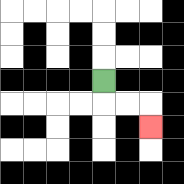{'start': '[4, 3]', 'end': '[6, 5]', 'path_directions': 'D,R,R,D', 'path_coordinates': '[[4, 3], [4, 4], [5, 4], [6, 4], [6, 5]]'}